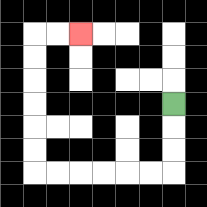{'start': '[7, 4]', 'end': '[3, 1]', 'path_directions': 'D,D,D,L,L,L,L,L,L,U,U,U,U,U,U,R,R', 'path_coordinates': '[[7, 4], [7, 5], [7, 6], [7, 7], [6, 7], [5, 7], [4, 7], [3, 7], [2, 7], [1, 7], [1, 6], [1, 5], [1, 4], [1, 3], [1, 2], [1, 1], [2, 1], [3, 1]]'}